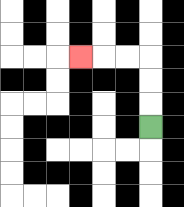{'start': '[6, 5]', 'end': '[3, 2]', 'path_directions': 'U,U,U,L,L,L', 'path_coordinates': '[[6, 5], [6, 4], [6, 3], [6, 2], [5, 2], [4, 2], [3, 2]]'}